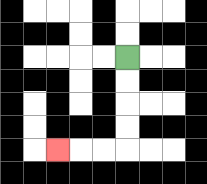{'start': '[5, 2]', 'end': '[2, 6]', 'path_directions': 'D,D,D,D,L,L,L', 'path_coordinates': '[[5, 2], [5, 3], [5, 4], [5, 5], [5, 6], [4, 6], [3, 6], [2, 6]]'}